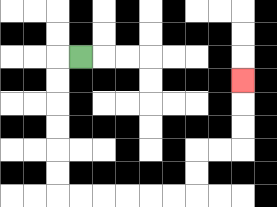{'start': '[3, 2]', 'end': '[10, 3]', 'path_directions': 'L,D,D,D,D,D,D,R,R,R,R,R,R,U,U,R,R,U,U,U', 'path_coordinates': '[[3, 2], [2, 2], [2, 3], [2, 4], [2, 5], [2, 6], [2, 7], [2, 8], [3, 8], [4, 8], [5, 8], [6, 8], [7, 8], [8, 8], [8, 7], [8, 6], [9, 6], [10, 6], [10, 5], [10, 4], [10, 3]]'}